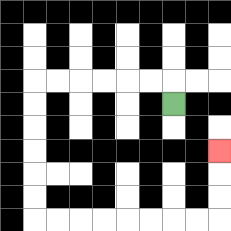{'start': '[7, 4]', 'end': '[9, 6]', 'path_directions': 'U,L,L,L,L,L,L,D,D,D,D,D,D,R,R,R,R,R,R,R,R,U,U,U', 'path_coordinates': '[[7, 4], [7, 3], [6, 3], [5, 3], [4, 3], [3, 3], [2, 3], [1, 3], [1, 4], [1, 5], [1, 6], [1, 7], [1, 8], [1, 9], [2, 9], [3, 9], [4, 9], [5, 9], [6, 9], [7, 9], [8, 9], [9, 9], [9, 8], [9, 7], [9, 6]]'}